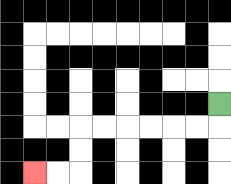{'start': '[9, 4]', 'end': '[1, 7]', 'path_directions': 'D,L,L,L,L,L,L,D,D,L,L', 'path_coordinates': '[[9, 4], [9, 5], [8, 5], [7, 5], [6, 5], [5, 5], [4, 5], [3, 5], [3, 6], [3, 7], [2, 7], [1, 7]]'}